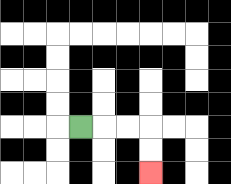{'start': '[3, 5]', 'end': '[6, 7]', 'path_directions': 'R,R,R,D,D', 'path_coordinates': '[[3, 5], [4, 5], [5, 5], [6, 5], [6, 6], [6, 7]]'}